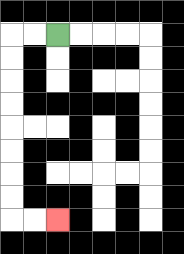{'start': '[2, 1]', 'end': '[2, 9]', 'path_directions': 'L,L,D,D,D,D,D,D,D,D,R,R', 'path_coordinates': '[[2, 1], [1, 1], [0, 1], [0, 2], [0, 3], [0, 4], [0, 5], [0, 6], [0, 7], [0, 8], [0, 9], [1, 9], [2, 9]]'}